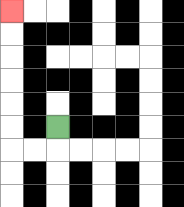{'start': '[2, 5]', 'end': '[0, 0]', 'path_directions': 'D,L,L,U,U,U,U,U,U', 'path_coordinates': '[[2, 5], [2, 6], [1, 6], [0, 6], [0, 5], [0, 4], [0, 3], [0, 2], [0, 1], [0, 0]]'}